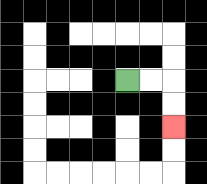{'start': '[5, 3]', 'end': '[7, 5]', 'path_directions': 'R,R,D,D', 'path_coordinates': '[[5, 3], [6, 3], [7, 3], [7, 4], [7, 5]]'}